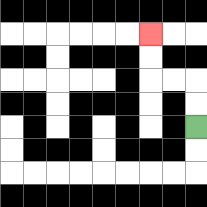{'start': '[8, 5]', 'end': '[6, 1]', 'path_directions': 'U,U,L,L,U,U', 'path_coordinates': '[[8, 5], [8, 4], [8, 3], [7, 3], [6, 3], [6, 2], [6, 1]]'}